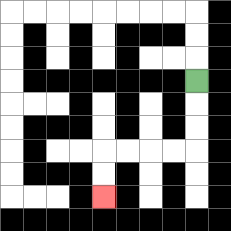{'start': '[8, 3]', 'end': '[4, 8]', 'path_directions': 'D,D,D,L,L,L,L,D,D', 'path_coordinates': '[[8, 3], [8, 4], [8, 5], [8, 6], [7, 6], [6, 6], [5, 6], [4, 6], [4, 7], [4, 8]]'}